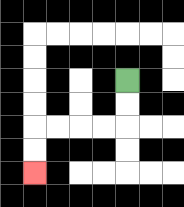{'start': '[5, 3]', 'end': '[1, 7]', 'path_directions': 'D,D,L,L,L,L,D,D', 'path_coordinates': '[[5, 3], [5, 4], [5, 5], [4, 5], [3, 5], [2, 5], [1, 5], [1, 6], [1, 7]]'}